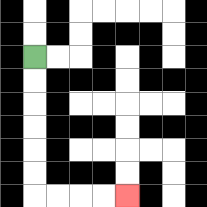{'start': '[1, 2]', 'end': '[5, 8]', 'path_directions': 'D,D,D,D,D,D,R,R,R,R', 'path_coordinates': '[[1, 2], [1, 3], [1, 4], [1, 5], [1, 6], [1, 7], [1, 8], [2, 8], [3, 8], [4, 8], [5, 8]]'}